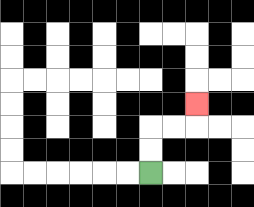{'start': '[6, 7]', 'end': '[8, 4]', 'path_directions': 'U,U,R,R,U', 'path_coordinates': '[[6, 7], [6, 6], [6, 5], [7, 5], [8, 5], [8, 4]]'}